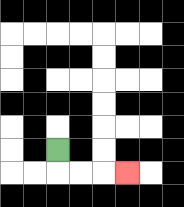{'start': '[2, 6]', 'end': '[5, 7]', 'path_directions': 'D,R,R,R', 'path_coordinates': '[[2, 6], [2, 7], [3, 7], [4, 7], [5, 7]]'}